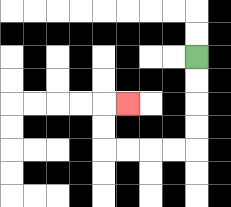{'start': '[8, 2]', 'end': '[5, 4]', 'path_directions': 'D,D,D,D,L,L,L,L,U,U,R', 'path_coordinates': '[[8, 2], [8, 3], [8, 4], [8, 5], [8, 6], [7, 6], [6, 6], [5, 6], [4, 6], [4, 5], [4, 4], [5, 4]]'}